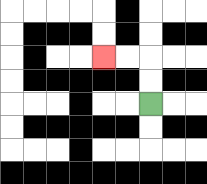{'start': '[6, 4]', 'end': '[4, 2]', 'path_directions': 'U,U,L,L', 'path_coordinates': '[[6, 4], [6, 3], [6, 2], [5, 2], [4, 2]]'}